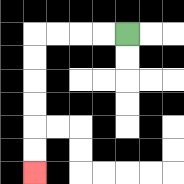{'start': '[5, 1]', 'end': '[1, 7]', 'path_directions': 'L,L,L,L,D,D,D,D,D,D', 'path_coordinates': '[[5, 1], [4, 1], [3, 1], [2, 1], [1, 1], [1, 2], [1, 3], [1, 4], [1, 5], [1, 6], [1, 7]]'}